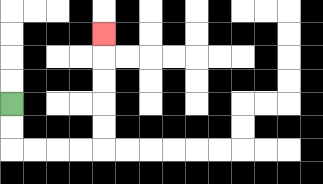{'start': '[0, 4]', 'end': '[4, 1]', 'path_directions': 'D,D,R,R,R,R,U,U,U,U,U', 'path_coordinates': '[[0, 4], [0, 5], [0, 6], [1, 6], [2, 6], [3, 6], [4, 6], [4, 5], [4, 4], [4, 3], [4, 2], [4, 1]]'}